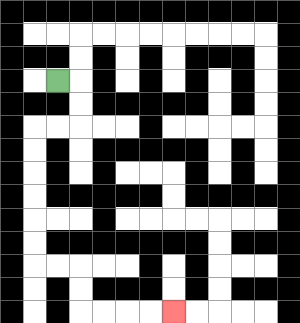{'start': '[2, 3]', 'end': '[7, 13]', 'path_directions': 'R,D,D,L,L,D,D,D,D,D,D,R,R,D,D,R,R,R,R', 'path_coordinates': '[[2, 3], [3, 3], [3, 4], [3, 5], [2, 5], [1, 5], [1, 6], [1, 7], [1, 8], [1, 9], [1, 10], [1, 11], [2, 11], [3, 11], [3, 12], [3, 13], [4, 13], [5, 13], [6, 13], [7, 13]]'}